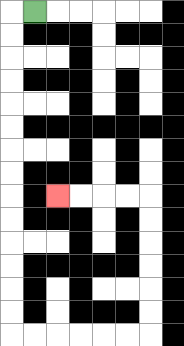{'start': '[1, 0]', 'end': '[2, 8]', 'path_directions': 'L,D,D,D,D,D,D,D,D,D,D,D,D,D,D,R,R,R,R,R,R,U,U,U,U,U,U,L,L,L,L', 'path_coordinates': '[[1, 0], [0, 0], [0, 1], [0, 2], [0, 3], [0, 4], [0, 5], [0, 6], [0, 7], [0, 8], [0, 9], [0, 10], [0, 11], [0, 12], [0, 13], [0, 14], [1, 14], [2, 14], [3, 14], [4, 14], [5, 14], [6, 14], [6, 13], [6, 12], [6, 11], [6, 10], [6, 9], [6, 8], [5, 8], [4, 8], [3, 8], [2, 8]]'}